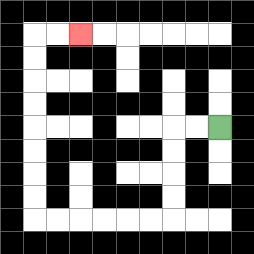{'start': '[9, 5]', 'end': '[3, 1]', 'path_directions': 'L,L,D,D,D,D,L,L,L,L,L,L,U,U,U,U,U,U,U,U,R,R', 'path_coordinates': '[[9, 5], [8, 5], [7, 5], [7, 6], [7, 7], [7, 8], [7, 9], [6, 9], [5, 9], [4, 9], [3, 9], [2, 9], [1, 9], [1, 8], [1, 7], [1, 6], [1, 5], [1, 4], [1, 3], [1, 2], [1, 1], [2, 1], [3, 1]]'}